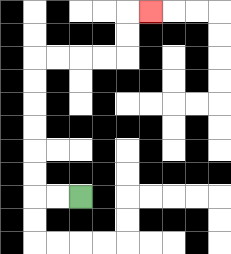{'start': '[3, 8]', 'end': '[6, 0]', 'path_directions': 'L,L,U,U,U,U,U,U,R,R,R,R,U,U,R', 'path_coordinates': '[[3, 8], [2, 8], [1, 8], [1, 7], [1, 6], [1, 5], [1, 4], [1, 3], [1, 2], [2, 2], [3, 2], [4, 2], [5, 2], [5, 1], [5, 0], [6, 0]]'}